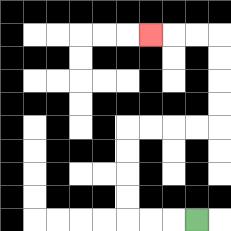{'start': '[8, 9]', 'end': '[6, 1]', 'path_directions': 'L,L,L,U,U,U,U,R,R,R,R,U,U,U,U,L,L,L', 'path_coordinates': '[[8, 9], [7, 9], [6, 9], [5, 9], [5, 8], [5, 7], [5, 6], [5, 5], [6, 5], [7, 5], [8, 5], [9, 5], [9, 4], [9, 3], [9, 2], [9, 1], [8, 1], [7, 1], [6, 1]]'}